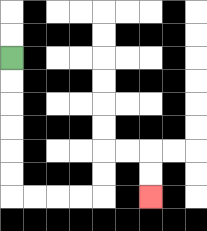{'start': '[0, 2]', 'end': '[6, 8]', 'path_directions': 'D,D,D,D,D,D,R,R,R,R,U,U,R,R,D,D', 'path_coordinates': '[[0, 2], [0, 3], [0, 4], [0, 5], [0, 6], [0, 7], [0, 8], [1, 8], [2, 8], [3, 8], [4, 8], [4, 7], [4, 6], [5, 6], [6, 6], [6, 7], [6, 8]]'}